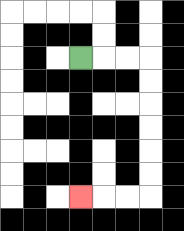{'start': '[3, 2]', 'end': '[3, 8]', 'path_directions': 'R,R,R,D,D,D,D,D,D,L,L,L', 'path_coordinates': '[[3, 2], [4, 2], [5, 2], [6, 2], [6, 3], [6, 4], [6, 5], [6, 6], [6, 7], [6, 8], [5, 8], [4, 8], [3, 8]]'}